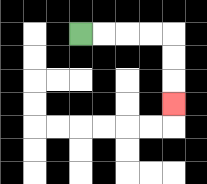{'start': '[3, 1]', 'end': '[7, 4]', 'path_directions': 'R,R,R,R,D,D,D', 'path_coordinates': '[[3, 1], [4, 1], [5, 1], [6, 1], [7, 1], [7, 2], [7, 3], [7, 4]]'}